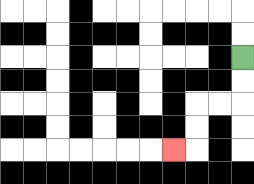{'start': '[10, 2]', 'end': '[7, 6]', 'path_directions': 'D,D,L,L,D,D,L', 'path_coordinates': '[[10, 2], [10, 3], [10, 4], [9, 4], [8, 4], [8, 5], [8, 6], [7, 6]]'}